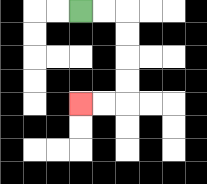{'start': '[3, 0]', 'end': '[3, 4]', 'path_directions': 'R,R,D,D,D,D,L,L', 'path_coordinates': '[[3, 0], [4, 0], [5, 0], [5, 1], [5, 2], [5, 3], [5, 4], [4, 4], [3, 4]]'}